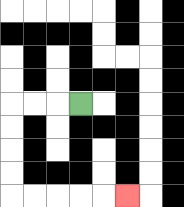{'start': '[3, 4]', 'end': '[5, 8]', 'path_directions': 'L,L,L,D,D,D,D,R,R,R,R,R', 'path_coordinates': '[[3, 4], [2, 4], [1, 4], [0, 4], [0, 5], [0, 6], [0, 7], [0, 8], [1, 8], [2, 8], [3, 8], [4, 8], [5, 8]]'}